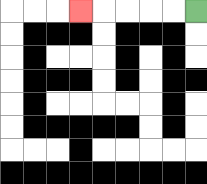{'start': '[8, 0]', 'end': '[3, 0]', 'path_directions': 'L,L,L,L,L', 'path_coordinates': '[[8, 0], [7, 0], [6, 0], [5, 0], [4, 0], [3, 0]]'}